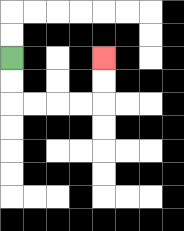{'start': '[0, 2]', 'end': '[4, 2]', 'path_directions': 'D,D,R,R,R,R,U,U', 'path_coordinates': '[[0, 2], [0, 3], [0, 4], [1, 4], [2, 4], [3, 4], [4, 4], [4, 3], [4, 2]]'}